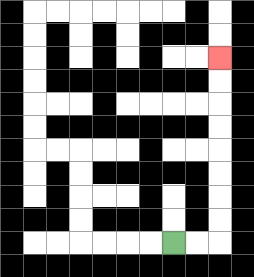{'start': '[7, 10]', 'end': '[9, 2]', 'path_directions': 'R,R,U,U,U,U,U,U,U,U', 'path_coordinates': '[[7, 10], [8, 10], [9, 10], [9, 9], [9, 8], [9, 7], [9, 6], [9, 5], [9, 4], [9, 3], [9, 2]]'}